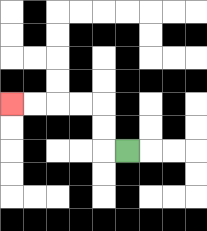{'start': '[5, 6]', 'end': '[0, 4]', 'path_directions': 'L,U,U,L,L,L,L', 'path_coordinates': '[[5, 6], [4, 6], [4, 5], [4, 4], [3, 4], [2, 4], [1, 4], [0, 4]]'}